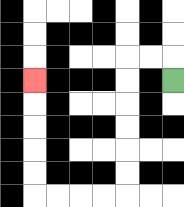{'start': '[7, 3]', 'end': '[1, 3]', 'path_directions': 'U,L,L,D,D,D,D,D,D,L,L,L,L,U,U,U,U,U', 'path_coordinates': '[[7, 3], [7, 2], [6, 2], [5, 2], [5, 3], [5, 4], [5, 5], [5, 6], [5, 7], [5, 8], [4, 8], [3, 8], [2, 8], [1, 8], [1, 7], [1, 6], [1, 5], [1, 4], [1, 3]]'}